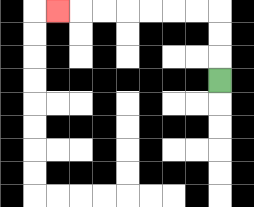{'start': '[9, 3]', 'end': '[2, 0]', 'path_directions': 'U,U,U,L,L,L,L,L,L,L', 'path_coordinates': '[[9, 3], [9, 2], [9, 1], [9, 0], [8, 0], [7, 0], [6, 0], [5, 0], [4, 0], [3, 0], [2, 0]]'}